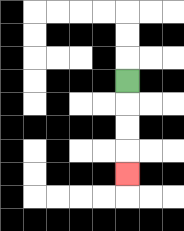{'start': '[5, 3]', 'end': '[5, 7]', 'path_directions': 'D,D,D,D', 'path_coordinates': '[[5, 3], [5, 4], [5, 5], [5, 6], [5, 7]]'}